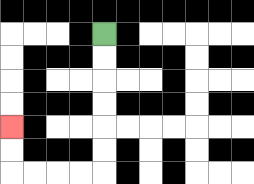{'start': '[4, 1]', 'end': '[0, 5]', 'path_directions': 'D,D,D,D,D,D,L,L,L,L,U,U', 'path_coordinates': '[[4, 1], [4, 2], [4, 3], [4, 4], [4, 5], [4, 6], [4, 7], [3, 7], [2, 7], [1, 7], [0, 7], [0, 6], [0, 5]]'}